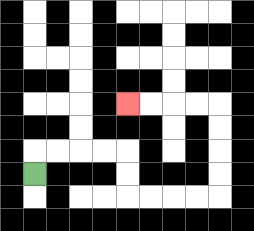{'start': '[1, 7]', 'end': '[5, 4]', 'path_directions': 'U,R,R,R,R,D,D,R,R,R,R,U,U,U,U,L,L,L,L', 'path_coordinates': '[[1, 7], [1, 6], [2, 6], [3, 6], [4, 6], [5, 6], [5, 7], [5, 8], [6, 8], [7, 8], [8, 8], [9, 8], [9, 7], [9, 6], [9, 5], [9, 4], [8, 4], [7, 4], [6, 4], [5, 4]]'}